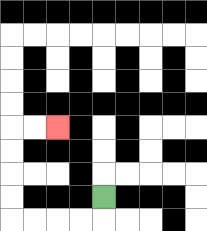{'start': '[4, 8]', 'end': '[2, 5]', 'path_directions': 'D,L,L,L,L,U,U,U,U,R,R', 'path_coordinates': '[[4, 8], [4, 9], [3, 9], [2, 9], [1, 9], [0, 9], [0, 8], [0, 7], [0, 6], [0, 5], [1, 5], [2, 5]]'}